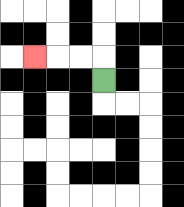{'start': '[4, 3]', 'end': '[1, 2]', 'path_directions': 'U,L,L,L', 'path_coordinates': '[[4, 3], [4, 2], [3, 2], [2, 2], [1, 2]]'}